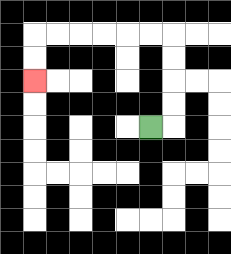{'start': '[6, 5]', 'end': '[1, 3]', 'path_directions': 'R,U,U,U,U,L,L,L,L,L,L,D,D', 'path_coordinates': '[[6, 5], [7, 5], [7, 4], [7, 3], [7, 2], [7, 1], [6, 1], [5, 1], [4, 1], [3, 1], [2, 1], [1, 1], [1, 2], [1, 3]]'}